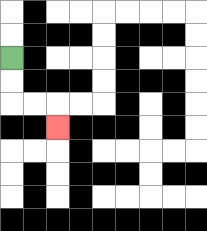{'start': '[0, 2]', 'end': '[2, 5]', 'path_directions': 'D,D,R,R,D', 'path_coordinates': '[[0, 2], [0, 3], [0, 4], [1, 4], [2, 4], [2, 5]]'}